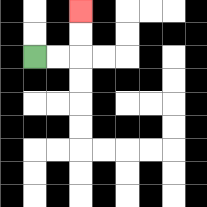{'start': '[1, 2]', 'end': '[3, 0]', 'path_directions': 'R,R,U,U', 'path_coordinates': '[[1, 2], [2, 2], [3, 2], [3, 1], [3, 0]]'}